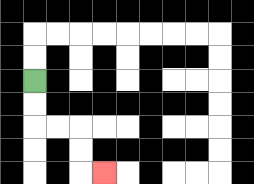{'start': '[1, 3]', 'end': '[4, 7]', 'path_directions': 'D,D,R,R,D,D,R', 'path_coordinates': '[[1, 3], [1, 4], [1, 5], [2, 5], [3, 5], [3, 6], [3, 7], [4, 7]]'}